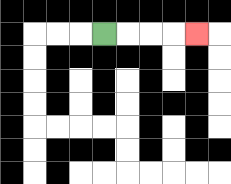{'start': '[4, 1]', 'end': '[8, 1]', 'path_directions': 'R,R,R,R', 'path_coordinates': '[[4, 1], [5, 1], [6, 1], [7, 1], [8, 1]]'}